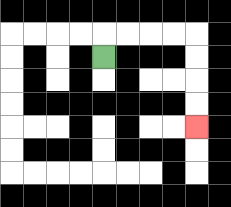{'start': '[4, 2]', 'end': '[8, 5]', 'path_directions': 'U,R,R,R,R,D,D,D,D', 'path_coordinates': '[[4, 2], [4, 1], [5, 1], [6, 1], [7, 1], [8, 1], [8, 2], [8, 3], [8, 4], [8, 5]]'}